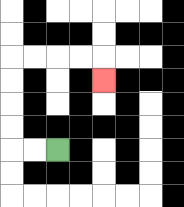{'start': '[2, 6]', 'end': '[4, 3]', 'path_directions': 'L,L,U,U,U,U,R,R,R,R,D', 'path_coordinates': '[[2, 6], [1, 6], [0, 6], [0, 5], [0, 4], [0, 3], [0, 2], [1, 2], [2, 2], [3, 2], [4, 2], [4, 3]]'}